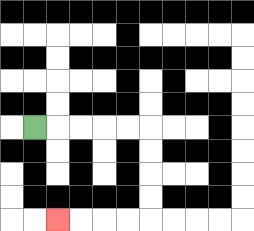{'start': '[1, 5]', 'end': '[2, 9]', 'path_directions': 'R,R,R,R,R,D,D,D,D,L,L,L,L', 'path_coordinates': '[[1, 5], [2, 5], [3, 5], [4, 5], [5, 5], [6, 5], [6, 6], [6, 7], [6, 8], [6, 9], [5, 9], [4, 9], [3, 9], [2, 9]]'}